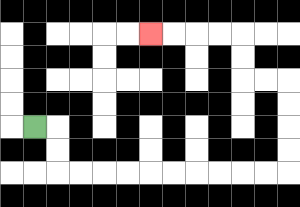{'start': '[1, 5]', 'end': '[6, 1]', 'path_directions': 'R,D,D,R,R,R,R,R,R,R,R,R,R,U,U,U,U,L,L,U,U,L,L,L,L', 'path_coordinates': '[[1, 5], [2, 5], [2, 6], [2, 7], [3, 7], [4, 7], [5, 7], [6, 7], [7, 7], [8, 7], [9, 7], [10, 7], [11, 7], [12, 7], [12, 6], [12, 5], [12, 4], [12, 3], [11, 3], [10, 3], [10, 2], [10, 1], [9, 1], [8, 1], [7, 1], [6, 1]]'}